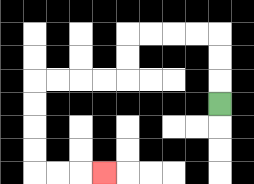{'start': '[9, 4]', 'end': '[4, 7]', 'path_directions': 'U,U,U,L,L,L,L,D,D,L,L,L,L,D,D,D,D,R,R,R', 'path_coordinates': '[[9, 4], [9, 3], [9, 2], [9, 1], [8, 1], [7, 1], [6, 1], [5, 1], [5, 2], [5, 3], [4, 3], [3, 3], [2, 3], [1, 3], [1, 4], [1, 5], [1, 6], [1, 7], [2, 7], [3, 7], [4, 7]]'}